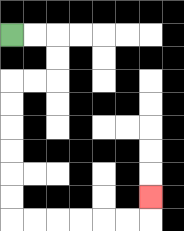{'start': '[0, 1]', 'end': '[6, 8]', 'path_directions': 'R,R,D,D,L,L,D,D,D,D,D,D,R,R,R,R,R,R,U', 'path_coordinates': '[[0, 1], [1, 1], [2, 1], [2, 2], [2, 3], [1, 3], [0, 3], [0, 4], [0, 5], [0, 6], [0, 7], [0, 8], [0, 9], [1, 9], [2, 9], [3, 9], [4, 9], [5, 9], [6, 9], [6, 8]]'}